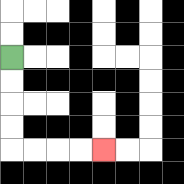{'start': '[0, 2]', 'end': '[4, 6]', 'path_directions': 'D,D,D,D,R,R,R,R', 'path_coordinates': '[[0, 2], [0, 3], [0, 4], [0, 5], [0, 6], [1, 6], [2, 6], [3, 6], [4, 6]]'}